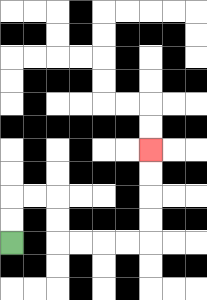{'start': '[0, 10]', 'end': '[6, 6]', 'path_directions': 'U,U,R,R,D,D,R,R,R,R,U,U,U,U', 'path_coordinates': '[[0, 10], [0, 9], [0, 8], [1, 8], [2, 8], [2, 9], [2, 10], [3, 10], [4, 10], [5, 10], [6, 10], [6, 9], [6, 8], [6, 7], [6, 6]]'}